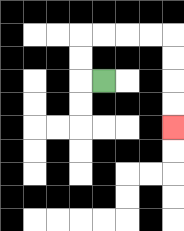{'start': '[4, 3]', 'end': '[7, 5]', 'path_directions': 'L,U,U,R,R,R,R,D,D,D,D', 'path_coordinates': '[[4, 3], [3, 3], [3, 2], [3, 1], [4, 1], [5, 1], [6, 1], [7, 1], [7, 2], [7, 3], [7, 4], [7, 5]]'}